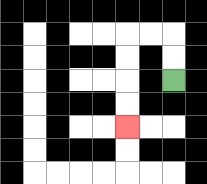{'start': '[7, 3]', 'end': '[5, 5]', 'path_directions': 'U,U,L,L,D,D,D,D', 'path_coordinates': '[[7, 3], [7, 2], [7, 1], [6, 1], [5, 1], [5, 2], [5, 3], [5, 4], [5, 5]]'}